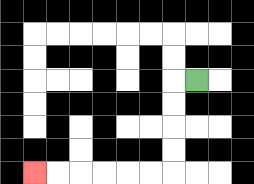{'start': '[8, 3]', 'end': '[1, 7]', 'path_directions': 'L,D,D,D,D,L,L,L,L,L,L', 'path_coordinates': '[[8, 3], [7, 3], [7, 4], [7, 5], [7, 6], [7, 7], [6, 7], [5, 7], [4, 7], [3, 7], [2, 7], [1, 7]]'}